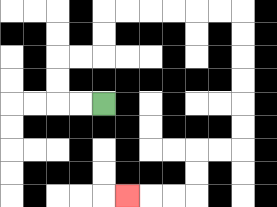{'start': '[4, 4]', 'end': '[5, 8]', 'path_directions': 'L,L,U,U,R,R,U,U,R,R,R,R,R,R,D,D,D,D,D,D,L,L,D,D,L,L,L', 'path_coordinates': '[[4, 4], [3, 4], [2, 4], [2, 3], [2, 2], [3, 2], [4, 2], [4, 1], [4, 0], [5, 0], [6, 0], [7, 0], [8, 0], [9, 0], [10, 0], [10, 1], [10, 2], [10, 3], [10, 4], [10, 5], [10, 6], [9, 6], [8, 6], [8, 7], [8, 8], [7, 8], [6, 8], [5, 8]]'}